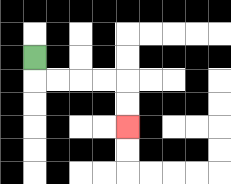{'start': '[1, 2]', 'end': '[5, 5]', 'path_directions': 'D,R,R,R,R,D,D', 'path_coordinates': '[[1, 2], [1, 3], [2, 3], [3, 3], [4, 3], [5, 3], [5, 4], [5, 5]]'}